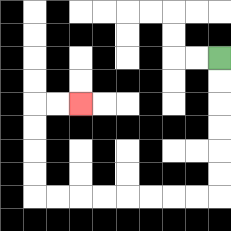{'start': '[9, 2]', 'end': '[3, 4]', 'path_directions': 'D,D,D,D,D,D,L,L,L,L,L,L,L,L,U,U,U,U,R,R', 'path_coordinates': '[[9, 2], [9, 3], [9, 4], [9, 5], [9, 6], [9, 7], [9, 8], [8, 8], [7, 8], [6, 8], [5, 8], [4, 8], [3, 8], [2, 8], [1, 8], [1, 7], [1, 6], [1, 5], [1, 4], [2, 4], [3, 4]]'}